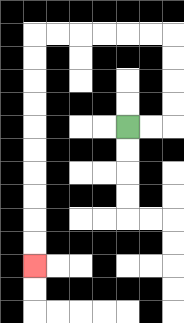{'start': '[5, 5]', 'end': '[1, 11]', 'path_directions': 'R,R,U,U,U,U,L,L,L,L,L,L,D,D,D,D,D,D,D,D,D,D', 'path_coordinates': '[[5, 5], [6, 5], [7, 5], [7, 4], [7, 3], [7, 2], [7, 1], [6, 1], [5, 1], [4, 1], [3, 1], [2, 1], [1, 1], [1, 2], [1, 3], [1, 4], [1, 5], [1, 6], [1, 7], [1, 8], [1, 9], [1, 10], [1, 11]]'}